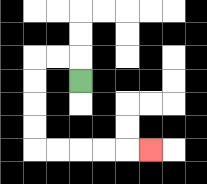{'start': '[3, 3]', 'end': '[6, 6]', 'path_directions': 'U,L,L,D,D,D,D,R,R,R,R,R', 'path_coordinates': '[[3, 3], [3, 2], [2, 2], [1, 2], [1, 3], [1, 4], [1, 5], [1, 6], [2, 6], [3, 6], [4, 6], [5, 6], [6, 6]]'}